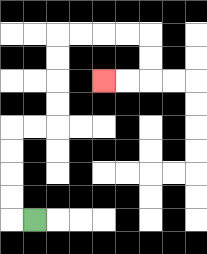{'start': '[1, 9]', 'end': '[4, 3]', 'path_directions': 'L,U,U,U,U,R,R,U,U,U,U,R,R,R,R,D,D,L,L', 'path_coordinates': '[[1, 9], [0, 9], [0, 8], [0, 7], [0, 6], [0, 5], [1, 5], [2, 5], [2, 4], [2, 3], [2, 2], [2, 1], [3, 1], [4, 1], [5, 1], [6, 1], [6, 2], [6, 3], [5, 3], [4, 3]]'}